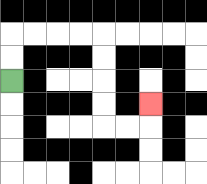{'start': '[0, 3]', 'end': '[6, 4]', 'path_directions': 'U,U,R,R,R,R,D,D,D,D,R,R,U', 'path_coordinates': '[[0, 3], [0, 2], [0, 1], [1, 1], [2, 1], [3, 1], [4, 1], [4, 2], [4, 3], [4, 4], [4, 5], [5, 5], [6, 5], [6, 4]]'}